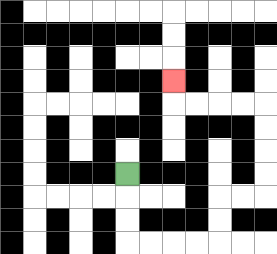{'start': '[5, 7]', 'end': '[7, 3]', 'path_directions': 'D,D,D,R,R,R,R,U,U,R,R,U,U,U,U,L,L,L,L,U', 'path_coordinates': '[[5, 7], [5, 8], [5, 9], [5, 10], [6, 10], [7, 10], [8, 10], [9, 10], [9, 9], [9, 8], [10, 8], [11, 8], [11, 7], [11, 6], [11, 5], [11, 4], [10, 4], [9, 4], [8, 4], [7, 4], [7, 3]]'}